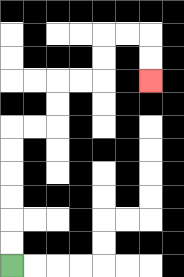{'start': '[0, 11]', 'end': '[6, 3]', 'path_directions': 'U,U,U,U,U,U,R,R,U,U,R,R,U,U,R,R,D,D', 'path_coordinates': '[[0, 11], [0, 10], [0, 9], [0, 8], [0, 7], [0, 6], [0, 5], [1, 5], [2, 5], [2, 4], [2, 3], [3, 3], [4, 3], [4, 2], [4, 1], [5, 1], [6, 1], [6, 2], [6, 3]]'}